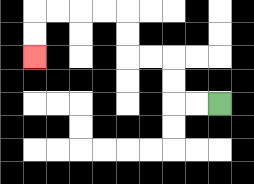{'start': '[9, 4]', 'end': '[1, 2]', 'path_directions': 'L,L,U,U,L,L,U,U,L,L,L,L,D,D', 'path_coordinates': '[[9, 4], [8, 4], [7, 4], [7, 3], [7, 2], [6, 2], [5, 2], [5, 1], [5, 0], [4, 0], [3, 0], [2, 0], [1, 0], [1, 1], [1, 2]]'}